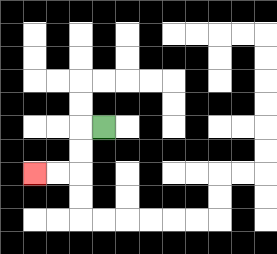{'start': '[4, 5]', 'end': '[1, 7]', 'path_directions': 'L,D,D,L,L', 'path_coordinates': '[[4, 5], [3, 5], [3, 6], [3, 7], [2, 7], [1, 7]]'}